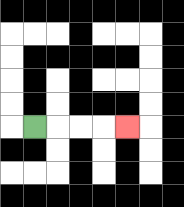{'start': '[1, 5]', 'end': '[5, 5]', 'path_directions': 'R,R,R,R', 'path_coordinates': '[[1, 5], [2, 5], [3, 5], [4, 5], [5, 5]]'}